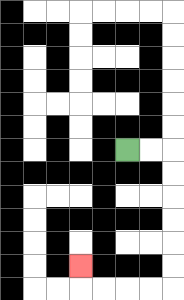{'start': '[5, 6]', 'end': '[3, 11]', 'path_directions': 'R,R,D,D,D,D,D,D,L,L,L,L,U', 'path_coordinates': '[[5, 6], [6, 6], [7, 6], [7, 7], [7, 8], [7, 9], [7, 10], [7, 11], [7, 12], [6, 12], [5, 12], [4, 12], [3, 12], [3, 11]]'}